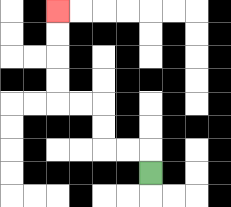{'start': '[6, 7]', 'end': '[2, 0]', 'path_directions': 'U,L,L,U,U,L,L,U,U,U,U', 'path_coordinates': '[[6, 7], [6, 6], [5, 6], [4, 6], [4, 5], [4, 4], [3, 4], [2, 4], [2, 3], [2, 2], [2, 1], [2, 0]]'}